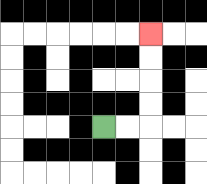{'start': '[4, 5]', 'end': '[6, 1]', 'path_directions': 'R,R,U,U,U,U', 'path_coordinates': '[[4, 5], [5, 5], [6, 5], [6, 4], [6, 3], [6, 2], [6, 1]]'}